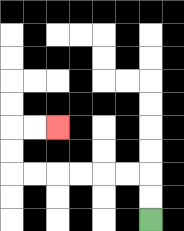{'start': '[6, 9]', 'end': '[2, 5]', 'path_directions': 'U,U,L,L,L,L,L,L,U,U,R,R', 'path_coordinates': '[[6, 9], [6, 8], [6, 7], [5, 7], [4, 7], [3, 7], [2, 7], [1, 7], [0, 7], [0, 6], [0, 5], [1, 5], [2, 5]]'}